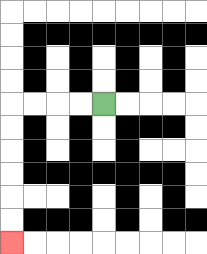{'start': '[4, 4]', 'end': '[0, 10]', 'path_directions': 'L,L,L,L,D,D,D,D,D,D', 'path_coordinates': '[[4, 4], [3, 4], [2, 4], [1, 4], [0, 4], [0, 5], [0, 6], [0, 7], [0, 8], [0, 9], [0, 10]]'}